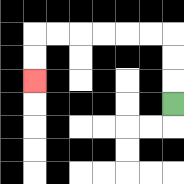{'start': '[7, 4]', 'end': '[1, 3]', 'path_directions': 'U,U,U,L,L,L,L,L,L,D,D', 'path_coordinates': '[[7, 4], [7, 3], [7, 2], [7, 1], [6, 1], [5, 1], [4, 1], [3, 1], [2, 1], [1, 1], [1, 2], [1, 3]]'}